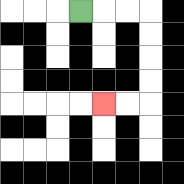{'start': '[3, 0]', 'end': '[4, 4]', 'path_directions': 'R,R,R,D,D,D,D,L,L', 'path_coordinates': '[[3, 0], [4, 0], [5, 0], [6, 0], [6, 1], [6, 2], [6, 3], [6, 4], [5, 4], [4, 4]]'}